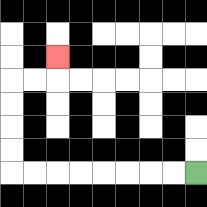{'start': '[8, 7]', 'end': '[2, 2]', 'path_directions': 'L,L,L,L,L,L,L,L,U,U,U,U,R,R,U', 'path_coordinates': '[[8, 7], [7, 7], [6, 7], [5, 7], [4, 7], [3, 7], [2, 7], [1, 7], [0, 7], [0, 6], [0, 5], [0, 4], [0, 3], [1, 3], [2, 3], [2, 2]]'}